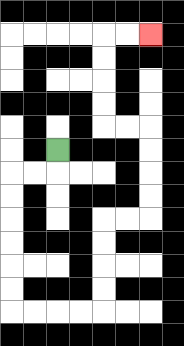{'start': '[2, 6]', 'end': '[6, 1]', 'path_directions': 'D,L,L,D,D,D,D,D,D,R,R,R,R,U,U,U,U,R,R,U,U,U,U,L,L,U,U,U,U,R,R', 'path_coordinates': '[[2, 6], [2, 7], [1, 7], [0, 7], [0, 8], [0, 9], [0, 10], [0, 11], [0, 12], [0, 13], [1, 13], [2, 13], [3, 13], [4, 13], [4, 12], [4, 11], [4, 10], [4, 9], [5, 9], [6, 9], [6, 8], [6, 7], [6, 6], [6, 5], [5, 5], [4, 5], [4, 4], [4, 3], [4, 2], [4, 1], [5, 1], [6, 1]]'}